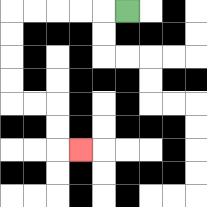{'start': '[5, 0]', 'end': '[3, 6]', 'path_directions': 'L,L,L,L,L,D,D,D,D,R,R,D,D,R', 'path_coordinates': '[[5, 0], [4, 0], [3, 0], [2, 0], [1, 0], [0, 0], [0, 1], [0, 2], [0, 3], [0, 4], [1, 4], [2, 4], [2, 5], [2, 6], [3, 6]]'}